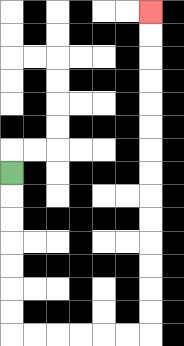{'start': '[0, 7]', 'end': '[6, 0]', 'path_directions': 'D,D,D,D,D,D,D,R,R,R,R,R,R,U,U,U,U,U,U,U,U,U,U,U,U,U,U', 'path_coordinates': '[[0, 7], [0, 8], [0, 9], [0, 10], [0, 11], [0, 12], [0, 13], [0, 14], [1, 14], [2, 14], [3, 14], [4, 14], [5, 14], [6, 14], [6, 13], [6, 12], [6, 11], [6, 10], [6, 9], [6, 8], [6, 7], [6, 6], [6, 5], [6, 4], [6, 3], [6, 2], [6, 1], [6, 0]]'}